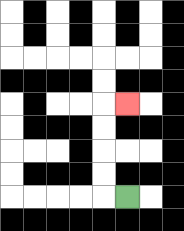{'start': '[5, 8]', 'end': '[5, 4]', 'path_directions': 'L,U,U,U,U,R', 'path_coordinates': '[[5, 8], [4, 8], [4, 7], [4, 6], [4, 5], [4, 4], [5, 4]]'}